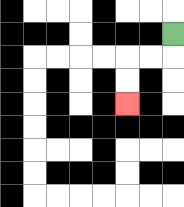{'start': '[7, 1]', 'end': '[5, 4]', 'path_directions': 'D,L,L,D,D', 'path_coordinates': '[[7, 1], [7, 2], [6, 2], [5, 2], [5, 3], [5, 4]]'}